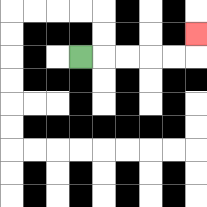{'start': '[3, 2]', 'end': '[8, 1]', 'path_directions': 'R,R,R,R,R,U', 'path_coordinates': '[[3, 2], [4, 2], [5, 2], [6, 2], [7, 2], [8, 2], [8, 1]]'}